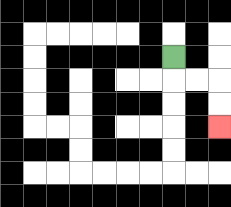{'start': '[7, 2]', 'end': '[9, 5]', 'path_directions': 'D,R,R,D,D', 'path_coordinates': '[[7, 2], [7, 3], [8, 3], [9, 3], [9, 4], [9, 5]]'}